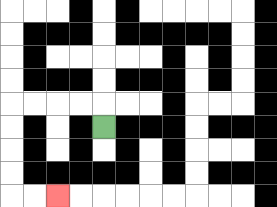{'start': '[4, 5]', 'end': '[2, 8]', 'path_directions': 'U,L,L,L,L,D,D,D,D,R,R', 'path_coordinates': '[[4, 5], [4, 4], [3, 4], [2, 4], [1, 4], [0, 4], [0, 5], [0, 6], [0, 7], [0, 8], [1, 8], [2, 8]]'}